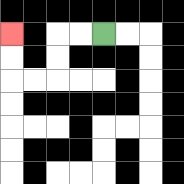{'start': '[4, 1]', 'end': '[0, 1]', 'path_directions': 'L,L,D,D,L,L,U,U', 'path_coordinates': '[[4, 1], [3, 1], [2, 1], [2, 2], [2, 3], [1, 3], [0, 3], [0, 2], [0, 1]]'}